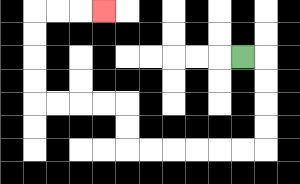{'start': '[10, 2]', 'end': '[4, 0]', 'path_directions': 'R,D,D,D,D,L,L,L,L,L,L,U,U,L,L,L,L,U,U,U,U,R,R,R', 'path_coordinates': '[[10, 2], [11, 2], [11, 3], [11, 4], [11, 5], [11, 6], [10, 6], [9, 6], [8, 6], [7, 6], [6, 6], [5, 6], [5, 5], [5, 4], [4, 4], [3, 4], [2, 4], [1, 4], [1, 3], [1, 2], [1, 1], [1, 0], [2, 0], [3, 0], [4, 0]]'}